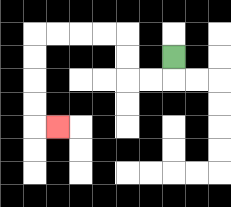{'start': '[7, 2]', 'end': '[2, 5]', 'path_directions': 'D,L,L,U,U,L,L,L,L,D,D,D,D,R', 'path_coordinates': '[[7, 2], [7, 3], [6, 3], [5, 3], [5, 2], [5, 1], [4, 1], [3, 1], [2, 1], [1, 1], [1, 2], [1, 3], [1, 4], [1, 5], [2, 5]]'}